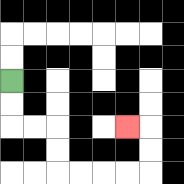{'start': '[0, 3]', 'end': '[5, 5]', 'path_directions': 'D,D,R,R,D,D,R,R,R,R,U,U,L', 'path_coordinates': '[[0, 3], [0, 4], [0, 5], [1, 5], [2, 5], [2, 6], [2, 7], [3, 7], [4, 7], [5, 7], [6, 7], [6, 6], [6, 5], [5, 5]]'}